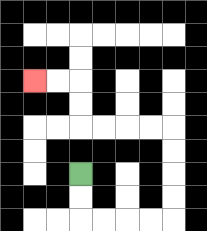{'start': '[3, 7]', 'end': '[1, 3]', 'path_directions': 'D,D,R,R,R,R,U,U,U,U,L,L,L,L,U,U,L,L', 'path_coordinates': '[[3, 7], [3, 8], [3, 9], [4, 9], [5, 9], [6, 9], [7, 9], [7, 8], [7, 7], [7, 6], [7, 5], [6, 5], [5, 5], [4, 5], [3, 5], [3, 4], [3, 3], [2, 3], [1, 3]]'}